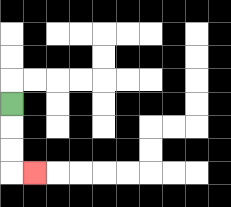{'start': '[0, 4]', 'end': '[1, 7]', 'path_directions': 'D,D,D,R', 'path_coordinates': '[[0, 4], [0, 5], [0, 6], [0, 7], [1, 7]]'}